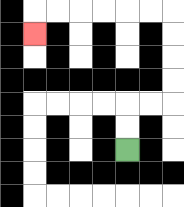{'start': '[5, 6]', 'end': '[1, 1]', 'path_directions': 'U,U,R,R,U,U,U,U,L,L,L,L,L,L,D', 'path_coordinates': '[[5, 6], [5, 5], [5, 4], [6, 4], [7, 4], [7, 3], [7, 2], [7, 1], [7, 0], [6, 0], [5, 0], [4, 0], [3, 0], [2, 0], [1, 0], [1, 1]]'}